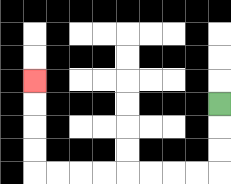{'start': '[9, 4]', 'end': '[1, 3]', 'path_directions': 'D,D,D,L,L,L,L,L,L,L,L,U,U,U,U', 'path_coordinates': '[[9, 4], [9, 5], [9, 6], [9, 7], [8, 7], [7, 7], [6, 7], [5, 7], [4, 7], [3, 7], [2, 7], [1, 7], [1, 6], [1, 5], [1, 4], [1, 3]]'}